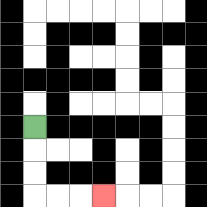{'start': '[1, 5]', 'end': '[4, 8]', 'path_directions': 'D,D,D,R,R,R', 'path_coordinates': '[[1, 5], [1, 6], [1, 7], [1, 8], [2, 8], [3, 8], [4, 8]]'}